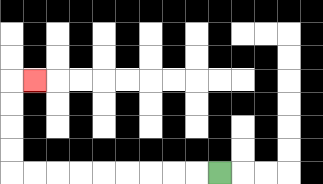{'start': '[9, 7]', 'end': '[1, 3]', 'path_directions': 'L,L,L,L,L,L,L,L,L,U,U,U,U,R', 'path_coordinates': '[[9, 7], [8, 7], [7, 7], [6, 7], [5, 7], [4, 7], [3, 7], [2, 7], [1, 7], [0, 7], [0, 6], [0, 5], [0, 4], [0, 3], [1, 3]]'}